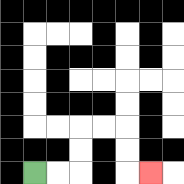{'start': '[1, 7]', 'end': '[6, 7]', 'path_directions': 'R,R,U,U,R,R,D,D,R', 'path_coordinates': '[[1, 7], [2, 7], [3, 7], [3, 6], [3, 5], [4, 5], [5, 5], [5, 6], [5, 7], [6, 7]]'}